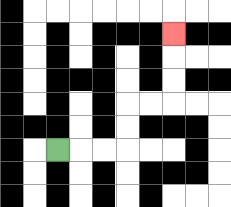{'start': '[2, 6]', 'end': '[7, 1]', 'path_directions': 'R,R,R,U,U,R,R,U,U,U', 'path_coordinates': '[[2, 6], [3, 6], [4, 6], [5, 6], [5, 5], [5, 4], [6, 4], [7, 4], [7, 3], [7, 2], [7, 1]]'}